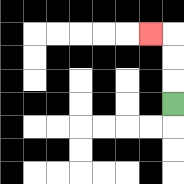{'start': '[7, 4]', 'end': '[6, 1]', 'path_directions': 'U,U,U,L', 'path_coordinates': '[[7, 4], [7, 3], [7, 2], [7, 1], [6, 1]]'}